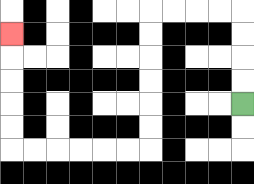{'start': '[10, 4]', 'end': '[0, 1]', 'path_directions': 'U,U,U,U,L,L,L,L,D,D,D,D,D,D,L,L,L,L,L,L,U,U,U,U,U', 'path_coordinates': '[[10, 4], [10, 3], [10, 2], [10, 1], [10, 0], [9, 0], [8, 0], [7, 0], [6, 0], [6, 1], [6, 2], [6, 3], [6, 4], [6, 5], [6, 6], [5, 6], [4, 6], [3, 6], [2, 6], [1, 6], [0, 6], [0, 5], [0, 4], [0, 3], [0, 2], [0, 1]]'}